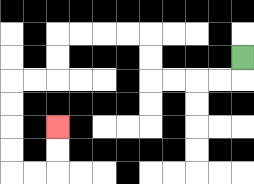{'start': '[10, 2]', 'end': '[2, 5]', 'path_directions': 'D,L,L,L,L,U,U,L,L,L,L,D,D,L,L,D,D,D,D,R,R,U,U', 'path_coordinates': '[[10, 2], [10, 3], [9, 3], [8, 3], [7, 3], [6, 3], [6, 2], [6, 1], [5, 1], [4, 1], [3, 1], [2, 1], [2, 2], [2, 3], [1, 3], [0, 3], [0, 4], [0, 5], [0, 6], [0, 7], [1, 7], [2, 7], [2, 6], [2, 5]]'}